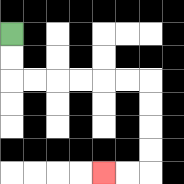{'start': '[0, 1]', 'end': '[4, 7]', 'path_directions': 'D,D,R,R,R,R,R,R,D,D,D,D,L,L', 'path_coordinates': '[[0, 1], [0, 2], [0, 3], [1, 3], [2, 3], [3, 3], [4, 3], [5, 3], [6, 3], [6, 4], [6, 5], [6, 6], [6, 7], [5, 7], [4, 7]]'}